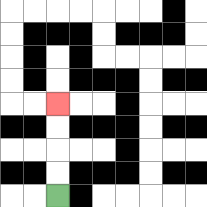{'start': '[2, 8]', 'end': '[2, 4]', 'path_directions': 'U,U,U,U', 'path_coordinates': '[[2, 8], [2, 7], [2, 6], [2, 5], [2, 4]]'}